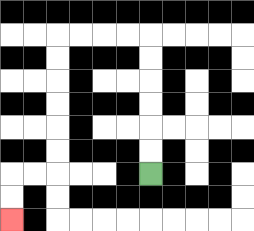{'start': '[6, 7]', 'end': '[0, 9]', 'path_directions': 'U,U,U,U,U,U,L,L,L,L,D,D,D,D,D,D,L,L,D,D', 'path_coordinates': '[[6, 7], [6, 6], [6, 5], [6, 4], [6, 3], [6, 2], [6, 1], [5, 1], [4, 1], [3, 1], [2, 1], [2, 2], [2, 3], [2, 4], [2, 5], [2, 6], [2, 7], [1, 7], [0, 7], [0, 8], [0, 9]]'}